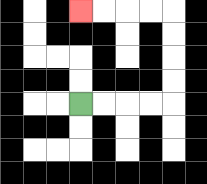{'start': '[3, 4]', 'end': '[3, 0]', 'path_directions': 'R,R,R,R,U,U,U,U,L,L,L,L', 'path_coordinates': '[[3, 4], [4, 4], [5, 4], [6, 4], [7, 4], [7, 3], [7, 2], [7, 1], [7, 0], [6, 0], [5, 0], [4, 0], [3, 0]]'}